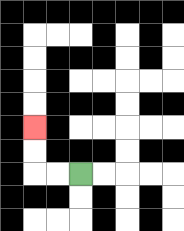{'start': '[3, 7]', 'end': '[1, 5]', 'path_directions': 'L,L,U,U', 'path_coordinates': '[[3, 7], [2, 7], [1, 7], [1, 6], [1, 5]]'}